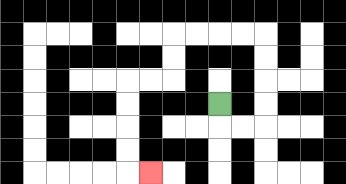{'start': '[9, 4]', 'end': '[6, 7]', 'path_directions': 'D,R,R,U,U,U,U,L,L,L,L,D,D,L,L,D,D,D,D,R', 'path_coordinates': '[[9, 4], [9, 5], [10, 5], [11, 5], [11, 4], [11, 3], [11, 2], [11, 1], [10, 1], [9, 1], [8, 1], [7, 1], [7, 2], [7, 3], [6, 3], [5, 3], [5, 4], [5, 5], [5, 6], [5, 7], [6, 7]]'}